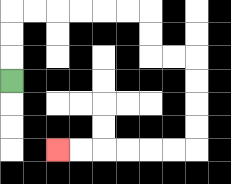{'start': '[0, 3]', 'end': '[2, 6]', 'path_directions': 'U,U,U,R,R,R,R,R,R,D,D,R,R,D,D,D,D,L,L,L,L,L,L', 'path_coordinates': '[[0, 3], [0, 2], [0, 1], [0, 0], [1, 0], [2, 0], [3, 0], [4, 0], [5, 0], [6, 0], [6, 1], [6, 2], [7, 2], [8, 2], [8, 3], [8, 4], [8, 5], [8, 6], [7, 6], [6, 6], [5, 6], [4, 6], [3, 6], [2, 6]]'}